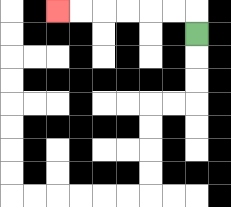{'start': '[8, 1]', 'end': '[2, 0]', 'path_directions': 'U,L,L,L,L,L,L', 'path_coordinates': '[[8, 1], [8, 0], [7, 0], [6, 0], [5, 0], [4, 0], [3, 0], [2, 0]]'}